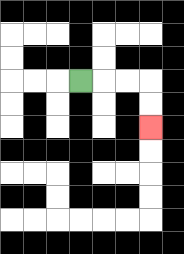{'start': '[3, 3]', 'end': '[6, 5]', 'path_directions': 'R,R,R,D,D', 'path_coordinates': '[[3, 3], [4, 3], [5, 3], [6, 3], [6, 4], [6, 5]]'}